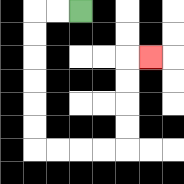{'start': '[3, 0]', 'end': '[6, 2]', 'path_directions': 'L,L,D,D,D,D,D,D,R,R,R,R,U,U,U,U,R', 'path_coordinates': '[[3, 0], [2, 0], [1, 0], [1, 1], [1, 2], [1, 3], [1, 4], [1, 5], [1, 6], [2, 6], [3, 6], [4, 6], [5, 6], [5, 5], [5, 4], [5, 3], [5, 2], [6, 2]]'}